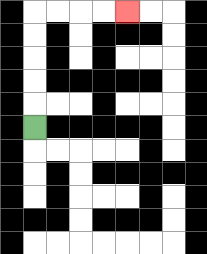{'start': '[1, 5]', 'end': '[5, 0]', 'path_directions': 'U,U,U,U,U,R,R,R,R', 'path_coordinates': '[[1, 5], [1, 4], [1, 3], [1, 2], [1, 1], [1, 0], [2, 0], [3, 0], [4, 0], [5, 0]]'}